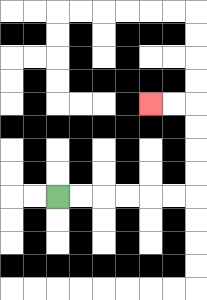{'start': '[2, 8]', 'end': '[6, 4]', 'path_directions': 'R,R,R,R,R,R,U,U,U,U,L,L', 'path_coordinates': '[[2, 8], [3, 8], [4, 8], [5, 8], [6, 8], [7, 8], [8, 8], [8, 7], [8, 6], [8, 5], [8, 4], [7, 4], [6, 4]]'}